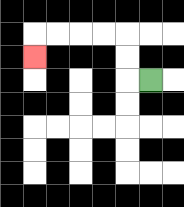{'start': '[6, 3]', 'end': '[1, 2]', 'path_directions': 'L,U,U,L,L,L,L,D', 'path_coordinates': '[[6, 3], [5, 3], [5, 2], [5, 1], [4, 1], [3, 1], [2, 1], [1, 1], [1, 2]]'}